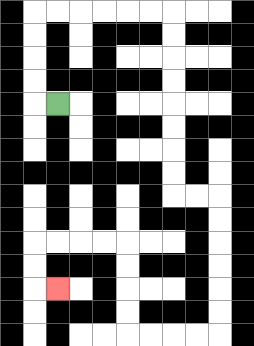{'start': '[2, 4]', 'end': '[2, 12]', 'path_directions': 'L,U,U,U,U,R,R,R,R,R,R,D,D,D,D,D,D,D,D,R,R,D,D,D,D,D,D,L,L,L,L,U,U,U,U,L,L,L,L,D,D,R', 'path_coordinates': '[[2, 4], [1, 4], [1, 3], [1, 2], [1, 1], [1, 0], [2, 0], [3, 0], [4, 0], [5, 0], [6, 0], [7, 0], [7, 1], [7, 2], [7, 3], [7, 4], [7, 5], [7, 6], [7, 7], [7, 8], [8, 8], [9, 8], [9, 9], [9, 10], [9, 11], [9, 12], [9, 13], [9, 14], [8, 14], [7, 14], [6, 14], [5, 14], [5, 13], [5, 12], [5, 11], [5, 10], [4, 10], [3, 10], [2, 10], [1, 10], [1, 11], [1, 12], [2, 12]]'}